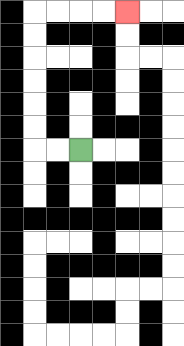{'start': '[3, 6]', 'end': '[5, 0]', 'path_directions': 'L,L,U,U,U,U,U,U,R,R,R,R', 'path_coordinates': '[[3, 6], [2, 6], [1, 6], [1, 5], [1, 4], [1, 3], [1, 2], [1, 1], [1, 0], [2, 0], [3, 0], [4, 0], [5, 0]]'}